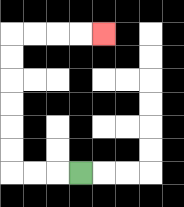{'start': '[3, 7]', 'end': '[4, 1]', 'path_directions': 'L,L,L,U,U,U,U,U,U,R,R,R,R', 'path_coordinates': '[[3, 7], [2, 7], [1, 7], [0, 7], [0, 6], [0, 5], [0, 4], [0, 3], [0, 2], [0, 1], [1, 1], [2, 1], [3, 1], [4, 1]]'}